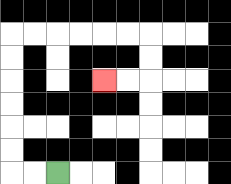{'start': '[2, 7]', 'end': '[4, 3]', 'path_directions': 'L,L,U,U,U,U,U,U,R,R,R,R,R,R,D,D,L,L', 'path_coordinates': '[[2, 7], [1, 7], [0, 7], [0, 6], [0, 5], [0, 4], [0, 3], [0, 2], [0, 1], [1, 1], [2, 1], [3, 1], [4, 1], [5, 1], [6, 1], [6, 2], [6, 3], [5, 3], [4, 3]]'}